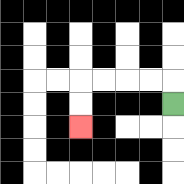{'start': '[7, 4]', 'end': '[3, 5]', 'path_directions': 'U,L,L,L,L,D,D', 'path_coordinates': '[[7, 4], [7, 3], [6, 3], [5, 3], [4, 3], [3, 3], [3, 4], [3, 5]]'}